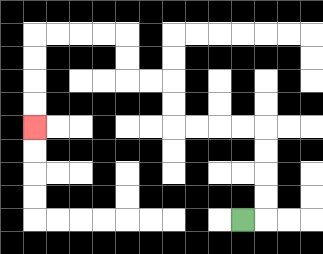{'start': '[10, 9]', 'end': '[1, 5]', 'path_directions': 'R,U,U,U,U,L,L,L,L,U,U,L,L,U,U,L,L,L,L,D,D,D,D', 'path_coordinates': '[[10, 9], [11, 9], [11, 8], [11, 7], [11, 6], [11, 5], [10, 5], [9, 5], [8, 5], [7, 5], [7, 4], [7, 3], [6, 3], [5, 3], [5, 2], [5, 1], [4, 1], [3, 1], [2, 1], [1, 1], [1, 2], [1, 3], [1, 4], [1, 5]]'}